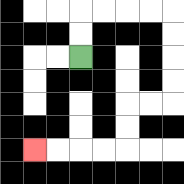{'start': '[3, 2]', 'end': '[1, 6]', 'path_directions': 'U,U,R,R,R,R,D,D,D,D,L,L,D,D,L,L,L,L', 'path_coordinates': '[[3, 2], [3, 1], [3, 0], [4, 0], [5, 0], [6, 0], [7, 0], [7, 1], [7, 2], [7, 3], [7, 4], [6, 4], [5, 4], [5, 5], [5, 6], [4, 6], [3, 6], [2, 6], [1, 6]]'}